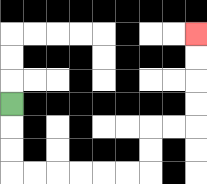{'start': '[0, 4]', 'end': '[8, 1]', 'path_directions': 'D,D,D,R,R,R,R,R,R,U,U,R,R,U,U,U,U', 'path_coordinates': '[[0, 4], [0, 5], [0, 6], [0, 7], [1, 7], [2, 7], [3, 7], [4, 7], [5, 7], [6, 7], [6, 6], [6, 5], [7, 5], [8, 5], [8, 4], [8, 3], [8, 2], [8, 1]]'}